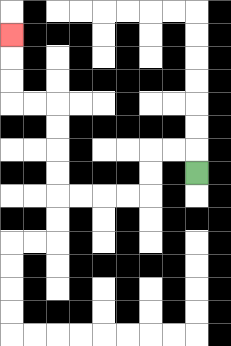{'start': '[8, 7]', 'end': '[0, 1]', 'path_directions': 'U,L,L,D,D,L,L,L,L,U,U,U,U,L,L,U,U,U', 'path_coordinates': '[[8, 7], [8, 6], [7, 6], [6, 6], [6, 7], [6, 8], [5, 8], [4, 8], [3, 8], [2, 8], [2, 7], [2, 6], [2, 5], [2, 4], [1, 4], [0, 4], [0, 3], [0, 2], [0, 1]]'}